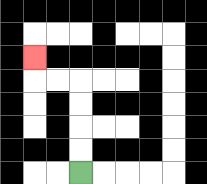{'start': '[3, 7]', 'end': '[1, 2]', 'path_directions': 'U,U,U,U,L,L,U', 'path_coordinates': '[[3, 7], [3, 6], [3, 5], [3, 4], [3, 3], [2, 3], [1, 3], [1, 2]]'}